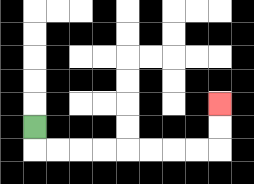{'start': '[1, 5]', 'end': '[9, 4]', 'path_directions': 'D,R,R,R,R,R,R,R,R,U,U', 'path_coordinates': '[[1, 5], [1, 6], [2, 6], [3, 6], [4, 6], [5, 6], [6, 6], [7, 6], [8, 6], [9, 6], [9, 5], [9, 4]]'}